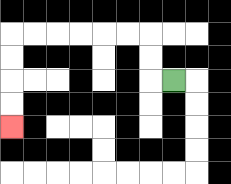{'start': '[7, 3]', 'end': '[0, 5]', 'path_directions': 'L,U,U,L,L,L,L,L,L,D,D,D,D', 'path_coordinates': '[[7, 3], [6, 3], [6, 2], [6, 1], [5, 1], [4, 1], [3, 1], [2, 1], [1, 1], [0, 1], [0, 2], [0, 3], [0, 4], [0, 5]]'}